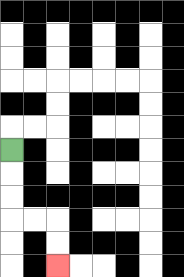{'start': '[0, 6]', 'end': '[2, 11]', 'path_directions': 'D,D,D,R,R,D,D', 'path_coordinates': '[[0, 6], [0, 7], [0, 8], [0, 9], [1, 9], [2, 9], [2, 10], [2, 11]]'}